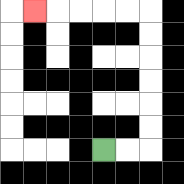{'start': '[4, 6]', 'end': '[1, 0]', 'path_directions': 'R,R,U,U,U,U,U,U,L,L,L,L,L', 'path_coordinates': '[[4, 6], [5, 6], [6, 6], [6, 5], [6, 4], [6, 3], [6, 2], [6, 1], [6, 0], [5, 0], [4, 0], [3, 0], [2, 0], [1, 0]]'}